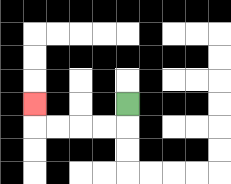{'start': '[5, 4]', 'end': '[1, 4]', 'path_directions': 'D,L,L,L,L,U', 'path_coordinates': '[[5, 4], [5, 5], [4, 5], [3, 5], [2, 5], [1, 5], [1, 4]]'}